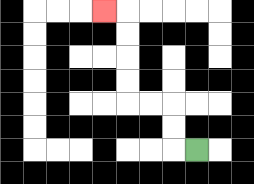{'start': '[8, 6]', 'end': '[4, 0]', 'path_directions': 'L,U,U,L,L,U,U,U,U,L', 'path_coordinates': '[[8, 6], [7, 6], [7, 5], [7, 4], [6, 4], [5, 4], [5, 3], [5, 2], [5, 1], [5, 0], [4, 0]]'}